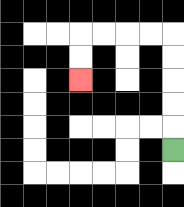{'start': '[7, 6]', 'end': '[3, 3]', 'path_directions': 'U,U,U,U,U,L,L,L,L,D,D', 'path_coordinates': '[[7, 6], [7, 5], [7, 4], [7, 3], [7, 2], [7, 1], [6, 1], [5, 1], [4, 1], [3, 1], [3, 2], [3, 3]]'}